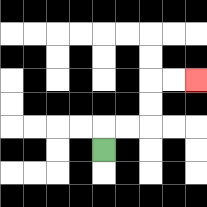{'start': '[4, 6]', 'end': '[8, 3]', 'path_directions': 'U,R,R,U,U,R,R', 'path_coordinates': '[[4, 6], [4, 5], [5, 5], [6, 5], [6, 4], [6, 3], [7, 3], [8, 3]]'}